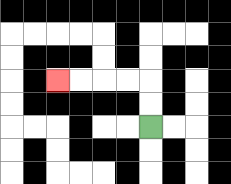{'start': '[6, 5]', 'end': '[2, 3]', 'path_directions': 'U,U,L,L,L,L', 'path_coordinates': '[[6, 5], [6, 4], [6, 3], [5, 3], [4, 3], [3, 3], [2, 3]]'}